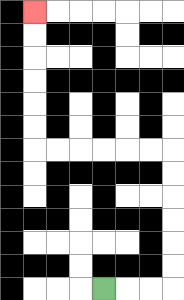{'start': '[4, 12]', 'end': '[1, 0]', 'path_directions': 'R,R,R,U,U,U,U,U,U,L,L,L,L,L,L,U,U,U,U,U,U', 'path_coordinates': '[[4, 12], [5, 12], [6, 12], [7, 12], [7, 11], [7, 10], [7, 9], [7, 8], [7, 7], [7, 6], [6, 6], [5, 6], [4, 6], [3, 6], [2, 6], [1, 6], [1, 5], [1, 4], [1, 3], [1, 2], [1, 1], [1, 0]]'}